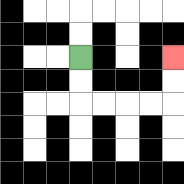{'start': '[3, 2]', 'end': '[7, 2]', 'path_directions': 'D,D,R,R,R,R,U,U', 'path_coordinates': '[[3, 2], [3, 3], [3, 4], [4, 4], [5, 4], [6, 4], [7, 4], [7, 3], [7, 2]]'}